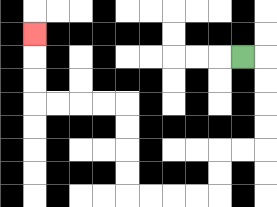{'start': '[10, 2]', 'end': '[1, 1]', 'path_directions': 'R,D,D,D,D,L,L,D,D,L,L,L,L,U,U,U,U,L,L,L,L,U,U,U', 'path_coordinates': '[[10, 2], [11, 2], [11, 3], [11, 4], [11, 5], [11, 6], [10, 6], [9, 6], [9, 7], [9, 8], [8, 8], [7, 8], [6, 8], [5, 8], [5, 7], [5, 6], [5, 5], [5, 4], [4, 4], [3, 4], [2, 4], [1, 4], [1, 3], [1, 2], [1, 1]]'}